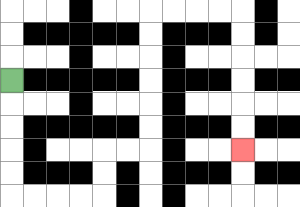{'start': '[0, 3]', 'end': '[10, 6]', 'path_directions': 'D,D,D,D,D,R,R,R,R,U,U,R,R,U,U,U,U,U,U,R,R,R,R,D,D,D,D,D,D', 'path_coordinates': '[[0, 3], [0, 4], [0, 5], [0, 6], [0, 7], [0, 8], [1, 8], [2, 8], [3, 8], [4, 8], [4, 7], [4, 6], [5, 6], [6, 6], [6, 5], [6, 4], [6, 3], [6, 2], [6, 1], [6, 0], [7, 0], [8, 0], [9, 0], [10, 0], [10, 1], [10, 2], [10, 3], [10, 4], [10, 5], [10, 6]]'}